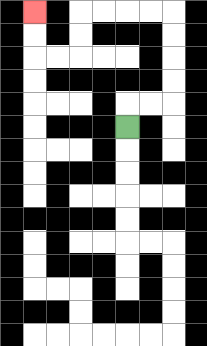{'start': '[5, 5]', 'end': '[1, 0]', 'path_directions': 'U,R,R,U,U,U,U,L,L,L,L,D,D,L,L,U,U', 'path_coordinates': '[[5, 5], [5, 4], [6, 4], [7, 4], [7, 3], [7, 2], [7, 1], [7, 0], [6, 0], [5, 0], [4, 0], [3, 0], [3, 1], [3, 2], [2, 2], [1, 2], [1, 1], [1, 0]]'}